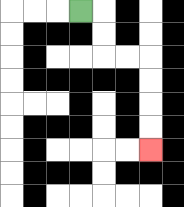{'start': '[3, 0]', 'end': '[6, 6]', 'path_directions': 'R,D,D,R,R,D,D,D,D', 'path_coordinates': '[[3, 0], [4, 0], [4, 1], [4, 2], [5, 2], [6, 2], [6, 3], [6, 4], [6, 5], [6, 6]]'}